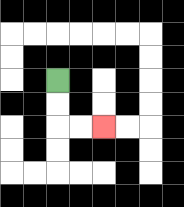{'start': '[2, 3]', 'end': '[4, 5]', 'path_directions': 'D,D,R,R', 'path_coordinates': '[[2, 3], [2, 4], [2, 5], [3, 5], [4, 5]]'}